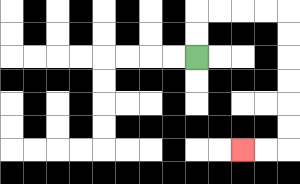{'start': '[8, 2]', 'end': '[10, 6]', 'path_directions': 'U,U,R,R,R,R,D,D,D,D,D,D,L,L', 'path_coordinates': '[[8, 2], [8, 1], [8, 0], [9, 0], [10, 0], [11, 0], [12, 0], [12, 1], [12, 2], [12, 3], [12, 4], [12, 5], [12, 6], [11, 6], [10, 6]]'}